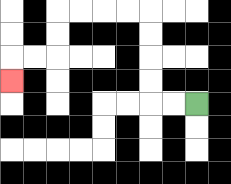{'start': '[8, 4]', 'end': '[0, 3]', 'path_directions': 'L,L,U,U,U,U,L,L,L,L,D,D,L,L,D', 'path_coordinates': '[[8, 4], [7, 4], [6, 4], [6, 3], [6, 2], [6, 1], [6, 0], [5, 0], [4, 0], [3, 0], [2, 0], [2, 1], [2, 2], [1, 2], [0, 2], [0, 3]]'}